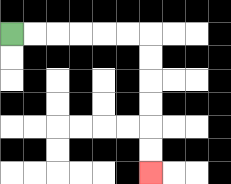{'start': '[0, 1]', 'end': '[6, 7]', 'path_directions': 'R,R,R,R,R,R,D,D,D,D,D,D', 'path_coordinates': '[[0, 1], [1, 1], [2, 1], [3, 1], [4, 1], [5, 1], [6, 1], [6, 2], [6, 3], [6, 4], [6, 5], [6, 6], [6, 7]]'}